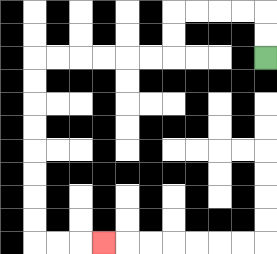{'start': '[11, 2]', 'end': '[4, 10]', 'path_directions': 'U,U,L,L,L,L,D,D,L,L,L,L,L,L,D,D,D,D,D,D,D,D,R,R,R', 'path_coordinates': '[[11, 2], [11, 1], [11, 0], [10, 0], [9, 0], [8, 0], [7, 0], [7, 1], [7, 2], [6, 2], [5, 2], [4, 2], [3, 2], [2, 2], [1, 2], [1, 3], [1, 4], [1, 5], [1, 6], [1, 7], [1, 8], [1, 9], [1, 10], [2, 10], [3, 10], [4, 10]]'}